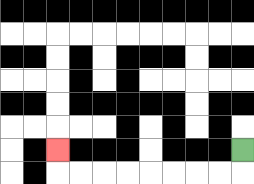{'start': '[10, 6]', 'end': '[2, 6]', 'path_directions': 'D,L,L,L,L,L,L,L,L,U', 'path_coordinates': '[[10, 6], [10, 7], [9, 7], [8, 7], [7, 7], [6, 7], [5, 7], [4, 7], [3, 7], [2, 7], [2, 6]]'}